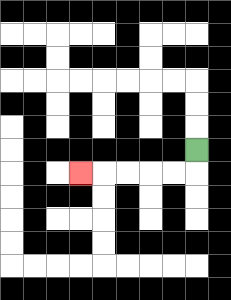{'start': '[8, 6]', 'end': '[3, 7]', 'path_directions': 'D,L,L,L,L,L', 'path_coordinates': '[[8, 6], [8, 7], [7, 7], [6, 7], [5, 7], [4, 7], [3, 7]]'}